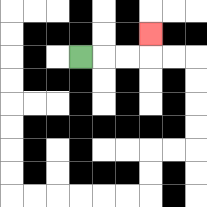{'start': '[3, 2]', 'end': '[6, 1]', 'path_directions': 'R,R,R,U', 'path_coordinates': '[[3, 2], [4, 2], [5, 2], [6, 2], [6, 1]]'}